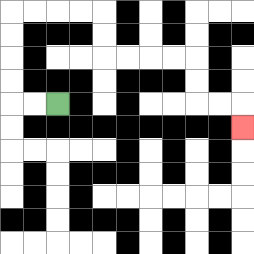{'start': '[2, 4]', 'end': '[10, 5]', 'path_directions': 'L,L,U,U,U,U,R,R,R,R,D,D,R,R,R,R,D,D,R,R,D', 'path_coordinates': '[[2, 4], [1, 4], [0, 4], [0, 3], [0, 2], [0, 1], [0, 0], [1, 0], [2, 0], [3, 0], [4, 0], [4, 1], [4, 2], [5, 2], [6, 2], [7, 2], [8, 2], [8, 3], [8, 4], [9, 4], [10, 4], [10, 5]]'}